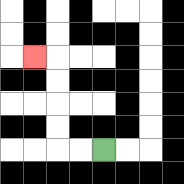{'start': '[4, 6]', 'end': '[1, 2]', 'path_directions': 'L,L,U,U,U,U,L', 'path_coordinates': '[[4, 6], [3, 6], [2, 6], [2, 5], [2, 4], [2, 3], [2, 2], [1, 2]]'}